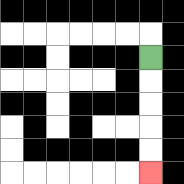{'start': '[6, 2]', 'end': '[6, 7]', 'path_directions': 'D,D,D,D,D', 'path_coordinates': '[[6, 2], [6, 3], [6, 4], [6, 5], [6, 6], [6, 7]]'}